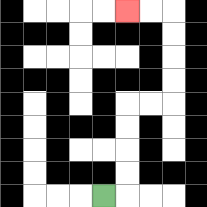{'start': '[4, 8]', 'end': '[5, 0]', 'path_directions': 'R,U,U,U,U,R,R,U,U,U,U,L,L', 'path_coordinates': '[[4, 8], [5, 8], [5, 7], [5, 6], [5, 5], [5, 4], [6, 4], [7, 4], [7, 3], [7, 2], [7, 1], [7, 0], [6, 0], [5, 0]]'}